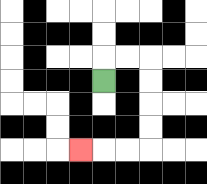{'start': '[4, 3]', 'end': '[3, 6]', 'path_directions': 'U,R,R,D,D,D,D,L,L,L', 'path_coordinates': '[[4, 3], [4, 2], [5, 2], [6, 2], [6, 3], [6, 4], [6, 5], [6, 6], [5, 6], [4, 6], [3, 6]]'}